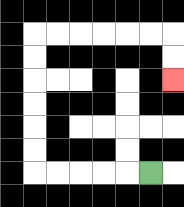{'start': '[6, 7]', 'end': '[7, 3]', 'path_directions': 'L,L,L,L,L,U,U,U,U,U,U,R,R,R,R,R,R,D,D', 'path_coordinates': '[[6, 7], [5, 7], [4, 7], [3, 7], [2, 7], [1, 7], [1, 6], [1, 5], [1, 4], [1, 3], [1, 2], [1, 1], [2, 1], [3, 1], [4, 1], [5, 1], [6, 1], [7, 1], [7, 2], [7, 3]]'}